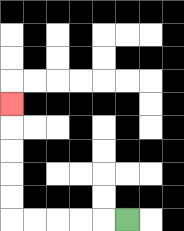{'start': '[5, 9]', 'end': '[0, 4]', 'path_directions': 'L,L,L,L,L,U,U,U,U,U', 'path_coordinates': '[[5, 9], [4, 9], [3, 9], [2, 9], [1, 9], [0, 9], [0, 8], [0, 7], [0, 6], [0, 5], [0, 4]]'}